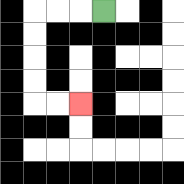{'start': '[4, 0]', 'end': '[3, 4]', 'path_directions': 'L,L,L,D,D,D,D,R,R', 'path_coordinates': '[[4, 0], [3, 0], [2, 0], [1, 0], [1, 1], [1, 2], [1, 3], [1, 4], [2, 4], [3, 4]]'}